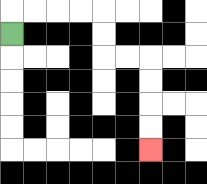{'start': '[0, 1]', 'end': '[6, 6]', 'path_directions': 'U,R,R,R,R,D,D,R,R,D,D,D,D', 'path_coordinates': '[[0, 1], [0, 0], [1, 0], [2, 0], [3, 0], [4, 0], [4, 1], [4, 2], [5, 2], [6, 2], [6, 3], [6, 4], [6, 5], [6, 6]]'}